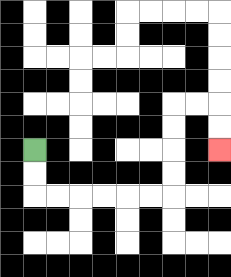{'start': '[1, 6]', 'end': '[9, 6]', 'path_directions': 'D,D,R,R,R,R,R,R,U,U,U,U,R,R,D,D', 'path_coordinates': '[[1, 6], [1, 7], [1, 8], [2, 8], [3, 8], [4, 8], [5, 8], [6, 8], [7, 8], [7, 7], [7, 6], [7, 5], [7, 4], [8, 4], [9, 4], [9, 5], [9, 6]]'}